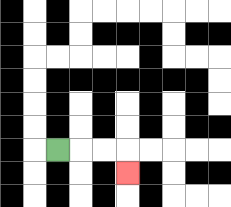{'start': '[2, 6]', 'end': '[5, 7]', 'path_directions': 'R,R,R,D', 'path_coordinates': '[[2, 6], [3, 6], [4, 6], [5, 6], [5, 7]]'}